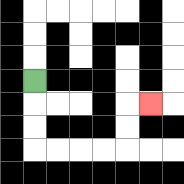{'start': '[1, 3]', 'end': '[6, 4]', 'path_directions': 'D,D,D,R,R,R,R,U,U,R', 'path_coordinates': '[[1, 3], [1, 4], [1, 5], [1, 6], [2, 6], [3, 6], [4, 6], [5, 6], [5, 5], [5, 4], [6, 4]]'}